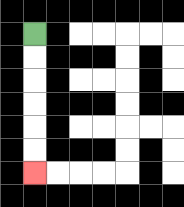{'start': '[1, 1]', 'end': '[1, 7]', 'path_directions': 'D,D,D,D,D,D', 'path_coordinates': '[[1, 1], [1, 2], [1, 3], [1, 4], [1, 5], [1, 6], [1, 7]]'}